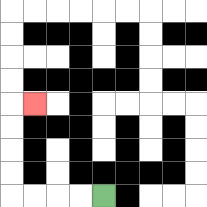{'start': '[4, 8]', 'end': '[1, 4]', 'path_directions': 'L,L,L,L,U,U,U,U,R', 'path_coordinates': '[[4, 8], [3, 8], [2, 8], [1, 8], [0, 8], [0, 7], [0, 6], [0, 5], [0, 4], [1, 4]]'}